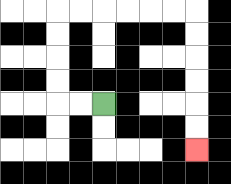{'start': '[4, 4]', 'end': '[8, 6]', 'path_directions': 'L,L,U,U,U,U,R,R,R,R,R,R,D,D,D,D,D,D', 'path_coordinates': '[[4, 4], [3, 4], [2, 4], [2, 3], [2, 2], [2, 1], [2, 0], [3, 0], [4, 0], [5, 0], [6, 0], [7, 0], [8, 0], [8, 1], [8, 2], [8, 3], [8, 4], [8, 5], [8, 6]]'}